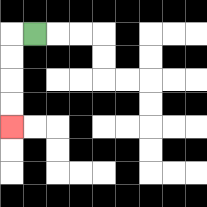{'start': '[1, 1]', 'end': '[0, 5]', 'path_directions': 'L,D,D,D,D', 'path_coordinates': '[[1, 1], [0, 1], [0, 2], [0, 3], [0, 4], [0, 5]]'}